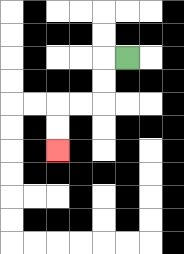{'start': '[5, 2]', 'end': '[2, 6]', 'path_directions': 'L,D,D,L,L,D,D', 'path_coordinates': '[[5, 2], [4, 2], [4, 3], [4, 4], [3, 4], [2, 4], [2, 5], [2, 6]]'}